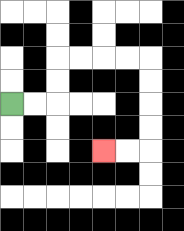{'start': '[0, 4]', 'end': '[4, 6]', 'path_directions': 'R,R,U,U,R,R,R,R,D,D,D,D,L,L', 'path_coordinates': '[[0, 4], [1, 4], [2, 4], [2, 3], [2, 2], [3, 2], [4, 2], [5, 2], [6, 2], [6, 3], [6, 4], [6, 5], [6, 6], [5, 6], [4, 6]]'}